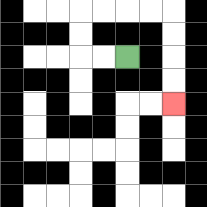{'start': '[5, 2]', 'end': '[7, 4]', 'path_directions': 'L,L,U,U,R,R,R,R,D,D,D,D', 'path_coordinates': '[[5, 2], [4, 2], [3, 2], [3, 1], [3, 0], [4, 0], [5, 0], [6, 0], [7, 0], [7, 1], [7, 2], [7, 3], [7, 4]]'}